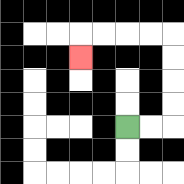{'start': '[5, 5]', 'end': '[3, 2]', 'path_directions': 'R,R,U,U,U,U,L,L,L,L,D', 'path_coordinates': '[[5, 5], [6, 5], [7, 5], [7, 4], [7, 3], [7, 2], [7, 1], [6, 1], [5, 1], [4, 1], [3, 1], [3, 2]]'}